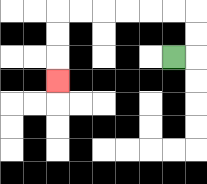{'start': '[7, 2]', 'end': '[2, 3]', 'path_directions': 'R,U,U,L,L,L,L,L,L,D,D,D', 'path_coordinates': '[[7, 2], [8, 2], [8, 1], [8, 0], [7, 0], [6, 0], [5, 0], [4, 0], [3, 0], [2, 0], [2, 1], [2, 2], [2, 3]]'}